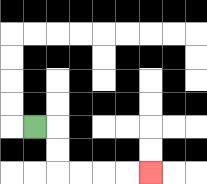{'start': '[1, 5]', 'end': '[6, 7]', 'path_directions': 'R,D,D,R,R,R,R', 'path_coordinates': '[[1, 5], [2, 5], [2, 6], [2, 7], [3, 7], [4, 7], [5, 7], [6, 7]]'}